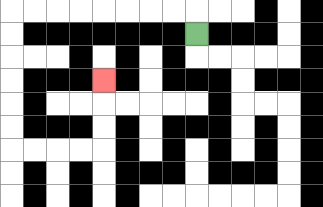{'start': '[8, 1]', 'end': '[4, 3]', 'path_directions': 'U,L,L,L,L,L,L,L,L,D,D,D,D,D,D,R,R,R,R,U,U,U', 'path_coordinates': '[[8, 1], [8, 0], [7, 0], [6, 0], [5, 0], [4, 0], [3, 0], [2, 0], [1, 0], [0, 0], [0, 1], [0, 2], [0, 3], [0, 4], [0, 5], [0, 6], [1, 6], [2, 6], [3, 6], [4, 6], [4, 5], [4, 4], [4, 3]]'}